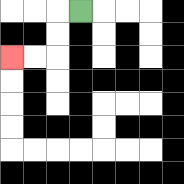{'start': '[3, 0]', 'end': '[0, 2]', 'path_directions': 'L,D,D,L,L', 'path_coordinates': '[[3, 0], [2, 0], [2, 1], [2, 2], [1, 2], [0, 2]]'}